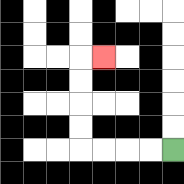{'start': '[7, 6]', 'end': '[4, 2]', 'path_directions': 'L,L,L,L,U,U,U,U,R', 'path_coordinates': '[[7, 6], [6, 6], [5, 6], [4, 6], [3, 6], [3, 5], [3, 4], [3, 3], [3, 2], [4, 2]]'}